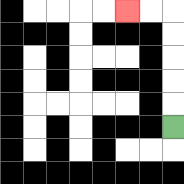{'start': '[7, 5]', 'end': '[5, 0]', 'path_directions': 'U,U,U,U,U,L,L', 'path_coordinates': '[[7, 5], [7, 4], [7, 3], [7, 2], [7, 1], [7, 0], [6, 0], [5, 0]]'}